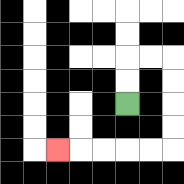{'start': '[5, 4]', 'end': '[2, 6]', 'path_directions': 'U,U,R,R,D,D,D,D,L,L,L,L,L', 'path_coordinates': '[[5, 4], [5, 3], [5, 2], [6, 2], [7, 2], [7, 3], [7, 4], [7, 5], [7, 6], [6, 6], [5, 6], [4, 6], [3, 6], [2, 6]]'}